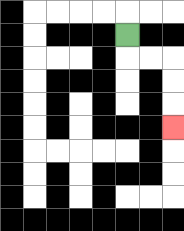{'start': '[5, 1]', 'end': '[7, 5]', 'path_directions': 'D,R,R,D,D,D', 'path_coordinates': '[[5, 1], [5, 2], [6, 2], [7, 2], [7, 3], [7, 4], [7, 5]]'}